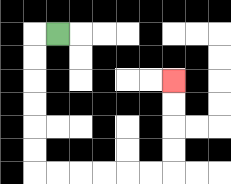{'start': '[2, 1]', 'end': '[7, 3]', 'path_directions': 'L,D,D,D,D,D,D,R,R,R,R,R,R,U,U,U,U', 'path_coordinates': '[[2, 1], [1, 1], [1, 2], [1, 3], [1, 4], [1, 5], [1, 6], [1, 7], [2, 7], [3, 7], [4, 7], [5, 7], [6, 7], [7, 7], [7, 6], [7, 5], [7, 4], [7, 3]]'}